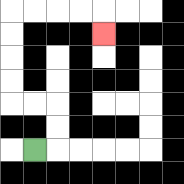{'start': '[1, 6]', 'end': '[4, 1]', 'path_directions': 'R,U,U,L,L,U,U,U,U,R,R,R,R,D', 'path_coordinates': '[[1, 6], [2, 6], [2, 5], [2, 4], [1, 4], [0, 4], [0, 3], [0, 2], [0, 1], [0, 0], [1, 0], [2, 0], [3, 0], [4, 0], [4, 1]]'}